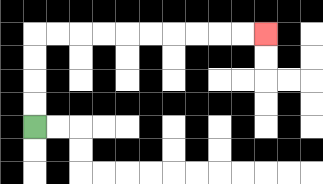{'start': '[1, 5]', 'end': '[11, 1]', 'path_directions': 'U,U,U,U,R,R,R,R,R,R,R,R,R,R', 'path_coordinates': '[[1, 5], [1, 4], [1, 3], [1, 2], [1, 1], [2, 1], [3, 1], [4, 1], [5, 1], [6, 1], [7, 1], [8, 1], [9, 1], [10, 1], [11, 1]]'}